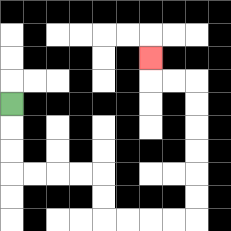{'start': '[0, 4]', 'end': '[6, 2]', 'path_directions': 'D,D,D,R,R,R,R,D,D,R,R,R,R,U,U,U,U,U,U,L,L,U', 'path_coordinates': '[[0, 4], [0, 5], [0, 6], [0, 7], [1, 7], [2, 7], [3, 7], [4, 7], [4, 8], [4, 9], [5, 9], [6, 9], [7, 9], [8, 9], [8, 8], [8, 7], [8, 6], [8, 5], [8, 4], [8, 3], [7, 3], [6, 3], [6, 2]]'}